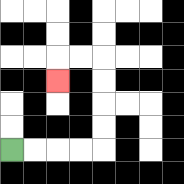{'start': '[0, 6]', 'end': '[2, 3]', 'path_directions': 'R,R,R,R,U,U,U,U,L,L,D', 'path_coordinates': '[[0, 6], [1, 6], [2, 6], [3, 6], [4, 6], [4, 5], [4, 4], [4, 3], [4, 2], [3, 2], [2, 2], [2, 3]]'}